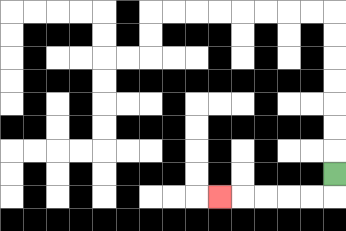{'start': '[14, 7]', 'end': '[9, 8]', 'path_directions': 'D,L,L,L,L,L', 'path_coordinates': '[[14, 7], [14, 8], [13, 8], [12, 8], [11, 8], [10, 8], [9, 8]]'}